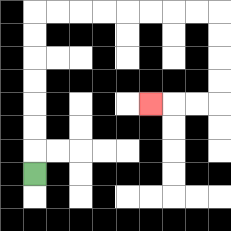{'start': '[1, 7]', 'end': '[6, 4]', 'path_directions': 'U,U,U,U,U,U,U,R,R,R,R,R,R,R,R,D,D,D,D,L,L,L', 'path_coordinates': '[[1, 7], [1, 6], [1, 5], [1, 4], [1, 3], [1, 2], [1, 1], [1, 0], [2, 0], [3, 0], [4, 0], [5, 0], [6, 0], [7, 0], [8, 0], [9, 0], [9, 1], [9, 2], [9, 3], [9, 4], [8, 4], [7, 4], [6, 4]]'}